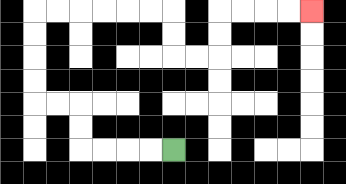{'start': '[7, 6]', 'end': '[13, 0]', 'path_directions': 'L,L,L,L,U,U,L,L,U,U,U,U,R,R,R,R,R,R,D,D,R,R,U,U,R,R,R,R', 'path_coordinates': '[[7, 6], [6, 6], [5, 6], [4, 6], [3, 6], [3, 5], [3, 4], [2, 4], [1, 4], [1, 3], [1, 2], [1, 1], [1, 0], [2, 0], [3, 0], [4, 0], [5, 0], [6, 0], [7, 0], [7, 1], [7, 2], [8, 2], [9, 2], [9, 1], [9, 0], [10, 0], [11, 0], [12, 0], [13, 0]]'}